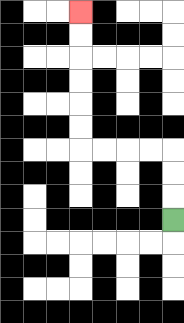{'start': '[7, 9]', 'end': '[3, 0]', 'path_directions': 'U,U,U,L,L,L,L,U,U,U,U,U,U', 'path_coordinates': '[[7, 9], [7, 8], [7, 7], [7, 6], [6, 6], [5, 6], [4, 6], [3, 6], [3, 5], [3, 4], [3, 3], [3, 2], [3, 1], [3, 0]]'}